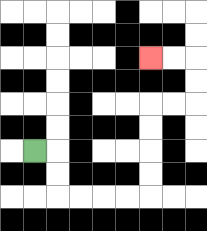{'start': '[1, 6]', 'end': '[6, 2]', 'path_directions': 'R,D,D,R,R,R,R,U,U,U,U,R,R,U,U,L,L', 'path_coordinates': '[[1, 6], [2, 6], [2, 7], [2, 8], [3, 8], [4, 8], [5, 8], [6, 8], [6, 7], [6, 6], [6, 5], [6, 4], [7, 4], [8, 4], [8, 3], [8, 2], [7, 2], [6, 2]]'}